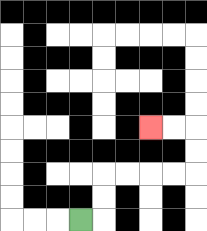{'start': '[3, 9]', 'end': '[6, 5]', 'path_directions': 'R,U,U,R,R,R,R,U,U,L,L', 'path_coordinates': '[[3, 9], [4, 9], [4, 8], [4, 7], [5, 7], [6, 7], [7, 7], [8, 7], [8, 6], [8, 5], [7, 5], [6, 5]]'}